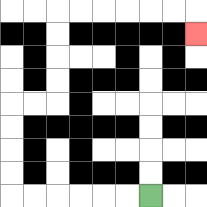{'start': '[6, 8]', 'end': '[8, 1]', 'path_directions': 'L,L,L,L,L,L,U,U,U,U,R,R,U,U,U,U,R,R,R,R,R,R,D', 'path_coordinates': '[[6, 8], [5, 8], [4, 8], [3, 8], [2, 8], [1, 8], [0, 8], [0, 7], [0, 6], [0, 5], [0, 4], [1, 4], [2, 4], [2, 3], [2, 2], [2, 1], [2, 0], [3, 0], [4, 0], [5, 0], [6, 0], [7, 0], [8, 0], [8, 1]]'}